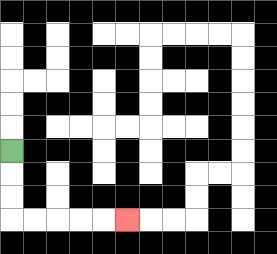{'start': '[0, 6]', 'end': '[5, 9]', 'path_directions': 'D,D,D,R,R,R,R,R', 'path_coordinates': '[[0, 6], [0, 7], [0, 8], [0, 9], [1, 9], [2, 9], [3, 9], [4, 9], [5, 9]]'}